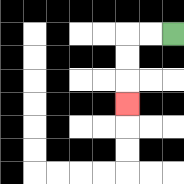{'start': '[7, 1]', 'end': '[5, 4]', 'path_directions': 'L,L,D,D,D', 'path_coordinates': '[[7, 1], [6, 1], [5, 1], [5, 2], [5, 3], [5, 4]]'}